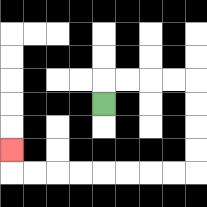{'start': '[4, 4]', 'end': '[0, 6]', 'path_directions': 'U,R,R,R,R,D,D,D,D,L,L,L,L,L,L,L,L,U', 'path_coordinates': '[[4, 4], [4, 3], [5, 3], [6, 3], [7, 3], [8, 3], [8, 4], [8, 5], [8, 6], [8, 7], [7, 7], [6, 7], [5, 7], [4, 7], [3, 7], [2, 7], [1, 7], [0, 7], [0, 6]]'}